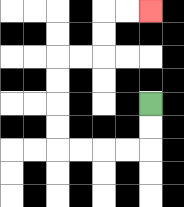{'start': '[6, 4]', 'end': '[6, 0]', 'path_directions': 'D,D,L,L,L,L,U,U,U,U,R,R,U,U,R,R', 'path_coordinates': '[[6, 4], [6, 5], [6, 6], [5, 6], [4, 6], [3, 6], [2, 6], [2, 5], [2, 4], [2, 3], [2, 2], [3, 2], [4, 2], [4, 1], [4, 0], [5, 0], [6, 0]]'}